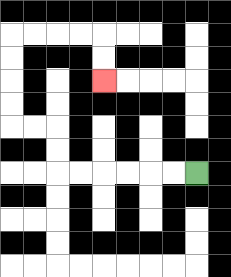{'start': '[8, 7]', 'end': '[4, 3]', 'path_directions': 'L,L,L,L,L,L,U,U,L,L,U,U,U,U,R,R,R,R,D,D', 'path_coordinates': '[[8, 7], [7, 7], [6, 7], [5, 7], [4, 7], [3, 7], [2, 7], [2, 6], [2, 5], [1, 5], [0, 5], [0, 4], [0, 3], [0, 2], [0, 1], [1, 1], [2, 1], [3, 1], [4, 1], [4, 2], [4, 3]]'}